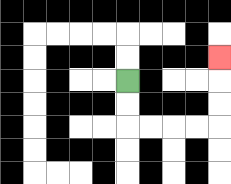{'start': '[5, 3]', 'end': '[9, 2]', 'path_directions': 'D,D,R,R,R,R,U,U,U', 'path_coordinates': '[[5, 3], [5, 4], [5, 5], [6, 5], [7, 5], [8, 5], [9, 5], [9, 4], [9, 3], [9, 2]]'}